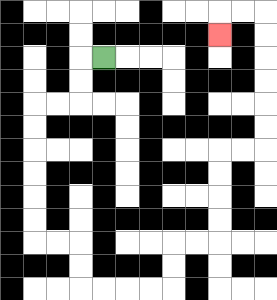{'start': '[4, 2]', 'end': '[9, 1]', 'path_directions': 'L,D,D,L,L,D,D,D,D,D,D,R,R,D,D,R,R,R,R,U,U,R,R,U,U,U,U,R,R,U,U,U,U,U,U,L,L,D', 'path_coordinates': '[[4, 2], [3, 2], [3, 3], [3, 4], [2, 4], [1, 4], [1, 5], [1, 6], [1, 7], [1, 8], [1, 9], [1, 10], [2, 10], [3, 10], [3, 11], [3, 12], [4, 12], [5, 12], [6, 12], [7, 12], [7, 11], [7, 10], [8, 10], [9, 10], [9, 9], [9, 8], [9, 7], [9, 6], [10, 6], [11, 6], [11, 5], [11, 4], [11, 3], [11, 2], [11, 1], [11, 0], [10, 0], [9, 0], [9, 1]]'}